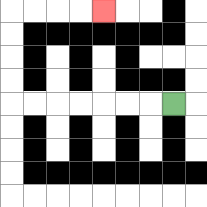{'start': '[7, 4]', 'end': '[4, 0]', 'path_directions': 'L,L,L,L,L,L,L,U,U,U,U,R,R,R,R', 'path_coordinates': '[[7, 4], [6, 4], [5, 4], [4, 4], [3, 4], [2, 4], [1, 4], [0, 4], [0, 3], [0, 2], [0, 1], [0, 0], [1, 0], [2, 0], [3, 0], [4, 0]]'}